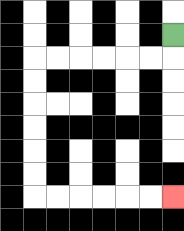{'start': '[7, 1]', 'end': '[7, 8]', 'path_directions': 'D,L,L,L,L,L,L,D,D,D,D,D,D,R,R,R,R,R,R', 'path_coordinates': '[[7, 1], [7, 2], [6, 2], [5, 2], [4, 2], [3, 2], [2, 2], [1, 2], [1, 3], [1, 4], [1, 5], [1, 6], [1, 7], [1, 8], [2, 8], [3, 8], [4, 8], [5, 8], [6, 8], [7, 8]]'}